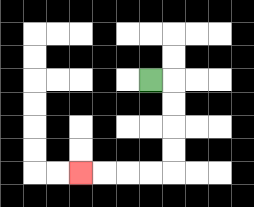{'start': '[6, 3]', 'end': '[3, 7]', 'path_directions': 'R,D,D,D,D,L,L,L,L', 'path_coordinates': '[[6, 3], [7, 3], [7, 4], [7, 5], [7, 6], [7, 7], [6, 7], [5, 7], [4, 7], [3, 7]]'}